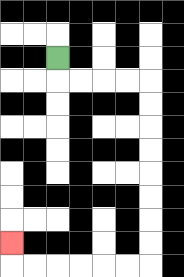{'start': '[2, 2]', 'end': '[0, 10]', 'path_directions': 'D,R,R,R,R,D,D,D,D,D,D,D,D,L,L,L,L,L,L,U', 'path_coordinates': '[[2, 2], [2, 3], [3, 3], [4, 3], [5, 3], [6, 3], [6, 4], [6, 5], [6, 6], [6, 7], [6, 8], [6, 9], [6, 10], [6, 11], [5, 11], [4, 11], [3, 11], [2, 11], [1, 11], [0, 11], [0, 10]]'}